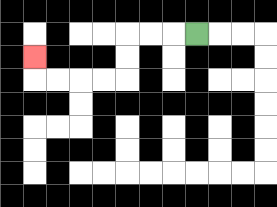{'start': '[8, 1]', 'end': '[1, 2]', 'path_directions': 'L,L,L,D,D,L,L,L,L,U', 'path_coordinates': '[[8, 1], [7, 1], [6, 1], [5, 1], [5, 2], [5, 3], [4, 3], [3, 3], [2, 3], [1, 3], [1, 2]]'}